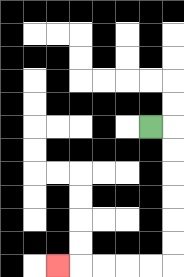{'start': '[6, 5]', 'end': '[2, 11]', 'path_directions': 'R,D,D,D,D,D,D,L,L,L,L,L', 'path_coordinates': '[[6, 5], [7, 5], [7, 6], [7, 7], [7, 8], [7, 9], [7, 10], [7, 11], [6, 11], [5, 11], [4, 11], [3, 11], [2, 11]]'}